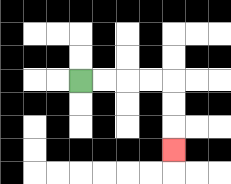{'start': '[3, 3]', 'end': '[7, 6]', 'path_directions': 'R,R,R,R,D,D,D', 'path_coordinates': '[[3, 3], [4, 3], [5, 3], [6, 3], [7, 3], [7, 4], [7, 5], [7, 6]]'}